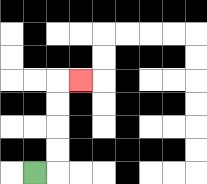{'start': '[1, 7]', 'end': '[3, 3]', 'path_directions': 'R,U,U,U,U,R', 'path_coordinates': '[[1, 7], [2, 7], [2, 6], [2, 5], [2, 4], [2, 3], [3, 3]]'}